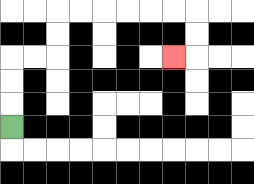{'start': '[0, 5]', 'end': '[7, 2]', 'path_directions': 'U,U,U,R,R,U,U,R,R,R,R,R,R,D,D,L', 'path_coordinates': '[[0, 5], [0, 4], [0, 3], [0, 2], [1, 2], [2, 2], [2, 1], [2, 0], [3, 0], [4, 0], [5, 0], [6, 0], [7, 0], [8, 0], [8, 1], [8, 2], [7, 2]]'}